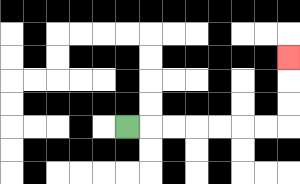{'start': '[5, 5]', 'end': '[12, 2]', 'path_directions': 'R,R,R,R,R,R,R,U,U,U', 'path_coordinates': '[[5, 5], [6, 5], [7, 5], [8, 5], [9, 5], [10, 5], [11, 5], [12, 5], [12, 4], [12, 3], [12, 2]]'}